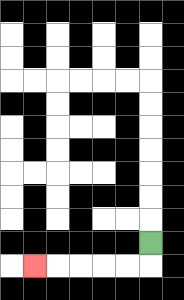{'start': '[6, 10]', 'end': '[1, 11]', 'path_directions': 'D,L,L,L,L,L', 'path_coordinates': '[[6, 10], [6, 11], [5, 11], [4, 11], [3, 11], [2, 11], [1, 11]]'}